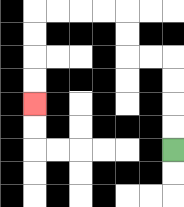{'start': '[7, 6]', 'end': '[1, 4]', 'path_directions': 'U,U,U,U,L,L,U,U,L,L,L,L,D,D,D,D', 'path_coordinates': '[[7, 6], [7, 5], [7, 4], [7, 3], [7, 2], [6, 2], [5, 2], [5, 1], [5, 0], [4, 0], [3, 0], [2, 0], [1, 0], [1, 1], [1, 2], [1, 3], [1, 4]]'}